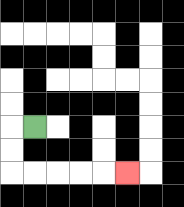{'start': '[1, 5]', 'end': '[5, 7]', 'path_directions': 'L,D,D,R,R,R,R,R', 'path_coordinates': '[[1, 5], [0, 5], [0, 6], [0, 7], [1, 7], [2, 7], [3, 7], [4, 7], [5, 7]]'}